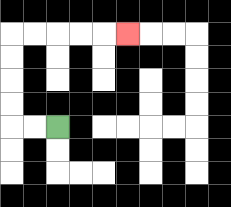{'start': '[2, 5]', 'end': '[5, 1]', 'path_directions': 'L,L,U,U,U,U,R,R,R,R,R', 'path_coordinates': '[[2, 5], [1, 5], [0, 5], [0, 4], [0, 3], [0, 2], [0, 1], [1, 1], [2, 1], [3, 1], [4, 1], [5, 1]]'}